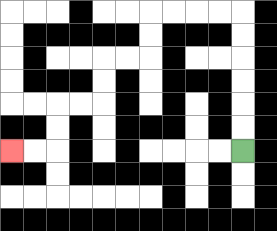{'start': '[10, 6]', 'end': '[0, 6]', 'path_directions': 'U,U,U,U,U,U,L,L,L,L,D,D,L,L,D,D,L,L,D,D,L,L', 'path_coordinates': '[[10, 6], [10, 5], [10, 4], [10, 3], [10, 2], [10, 1], [10, 0], [9, 0], [8, 0], [7, 0], [6, 0], [6, 1], [6, 2], [5, 2], [4, 2], [4, 3], [4, 4], [3, 4], [2, 4], [2, 5], [2, 6], [1, 6], [0, 6]]'}